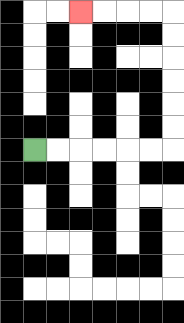{'start': '[1, 6]', 'end': '[3, 0]', 'path_directions': 'R,R,R,R,R,R,U,U,U,U,U,U,L,L,L,L', 'path_coordinates': '[[1, 6], [2, 6], [3, 6], [4, 6], [5, 6], [6, 6], [7, 6], [7, 5], [7, 4], [7, 3], [7, 2], [7, 1], [7, 0], [6, 0], [5, 0], [4, 0], [3, 0]]'}